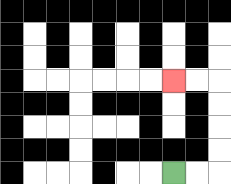{'start': '[7, 7]', 'end': '[7, 3]', 'path_directions': 'R,R,U,U,U,U,L,L', 'path_coordinates': '[[7, 7], [8, 7], [9, 7], [9, 6], [9, 5], [9, 4], [9, 3], [8, 3], [7, 3]]'}